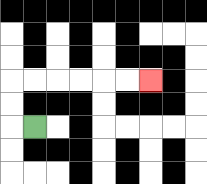{'start': '[1, 5]', 'end': '[6, 3]', 'path_directions': 'L,U,U,R,R,R,R,R,R', 'path_coordinates': '[[1, 5], [0, 5], [0, 4], [0, 3], [1, 3], [2, 3], [3, 3], [4, 3], [5, 3], [6, 3]]'}